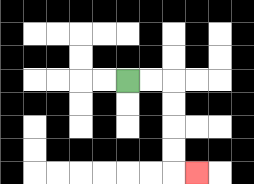{'start': '[5, 3]', 'end': '[8, 7]', 'path_directions': 'R,R,D,D,D,D,R', 'path_coordinates': '[[5, 3], [6, 3], [7, 3], [7, 4], [7, 5], [7, 6], [7, 7], [8, 7]]'}